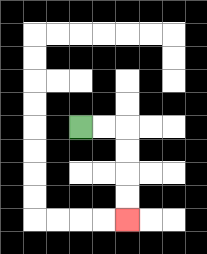{'start': '[3, 5]', 'end': '[5, 9]', 'path_directions': 'R,R,D,D,D,D', 'path_coordinates': '[[3, 5], [4, 5], [5, 5], [5, 6], [5, 7], [5, 8], [5, 9]]'}